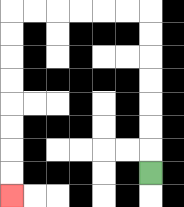{'start': '[6, 7]', 'end': '[0, 8]', 'path_directions': 'U,U,U,U,U,U,U,L,L,L,L,L,L,D,D,D,D,D,D,D,D', 'path_coordinates': '[[6, 7], [6, 6], [6, 5], [6, 4], [6, 3], [6, 2], [6, 1], [6, 0], [5, 0], [4, 0], [3, 0], [2, 0], [1, 0], [0, 0], [0, 1], [0, 2], [0, 3], [0, 4], [0, 5], [0, 6], [0, 7], [0, 8]]'}